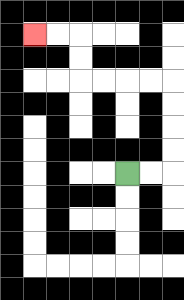{'start': '[5, 7]', 'end': '[1, 1]', 'path_directions': 'R,R,U,U,U,U,L,L,L,L,U,U,L,L', 'path_coordinates': '[[5, 7], [6, 7], [7, 7], [7, 6], [7, 5], [7, 4], [7, 3], [6, 3], [5, 3], [4, 3], [3, 3], [3, 2], [3, 1], [2, 1], [1, 1]]'}